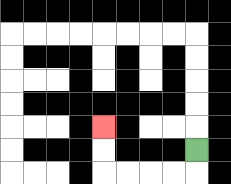{'start': '[8, 6]', 'end': '[4, 5]', 'path_directions': 'D,L,L,L,L,U,U', 'path_coordinates': '[[8, 6], [8, 7], [7, 7], [6, 7], [5, 7], [4, 7], [4, 6], [4, 5]]'}